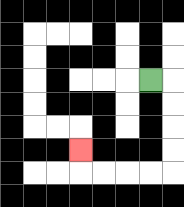{'start': '[6, 3]', 'end': '[3, 6]', 'path_directions': 'R,D,D,D,D,L,L,L,L,U', 'path_coordinates': '[[6, 3], [7, 3], [7, 4], [7, 5], [7, 6], [7, 7], [6, 7], [5, 7], [4, 7], [3, 7], [3, 6]]'}